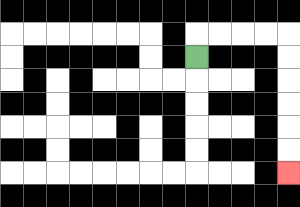{'start': '[8, 2]', 'end': '[12, 7]', 'path_directions': 'U,R,R,R,R,D,D,D,D,D,D', 'path_coordinates': '[[8, 2], [8, 1], [9, 1], [10, 1], [11, 1], [12, 1], [12, 2], [12, 3], [12, 4], [12, 5], [12, 6], [12, 7]]'}